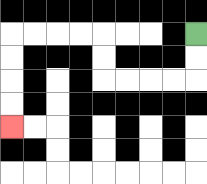{'start': '[8, 1]', 'end': '[0, 5]', 'path_directions': 'D,D,L,L,L,L,U,U,L,L,L,L,D,D,D,D', 'path_coordinates': '[[8, 1], [8, 2], [8, 3], [7, 3], [6, 3], [5, 3], [4, 3], [4, 2], [4, 1], [3, 1], [2, 1], [1, 1], [0, 1], [0, 2], [0, 3], [0, 4], [0, 5]]'}